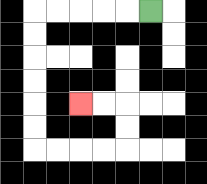{'start': '[6, 0]', 'end': '[3, 4]', 'path_directions': 'L,L,L,L,L,D,D,D,D,D,D,R,R,R,R,U,U,L,L', 'path_coordinates': '[[6, 0], [5, 0], [4, 0], [3, 0], [2, 0], [1, 0], [1, 1], [1, 2], [1, 3], [1, 4], [1, 5], [1, 6], [2, 6], [3, 6], [4, 6], [5, 6], [5, 5], [5, 4], [4, 4], [3, 4]]'}